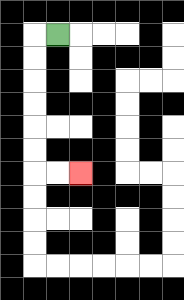{'start': '[2, 1]', 'end': '[3, 7]', 'path_directions': 'L,D,D,D,D,D,D,R,R', 'path_coordinates': '[[2, 1], [1, 1], [1, 2], [1, 3], [1, 4], [1, 5], [1, 6], [1, 7], [2, 7], [3, 7]]'}